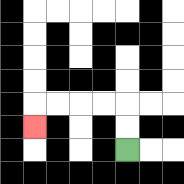{'start': '[5, 6]', 'end': '[1, 5]', 'path_directions': 'U,U,L,L,L,L,D', 'path_coordinates': '[[5, 6], [5, 5], [5, 4], [4, 4], [3, 4], [2, 4], [1, 4], [1, 5]]'}